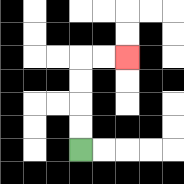{'start': '[3, 6]', 'end': '[5, 2]', 'path_directions': 'U,U,U,U,R,R', 'path_coordinates': '[[3, 6], [3, 5], [3, 4], [3, 3], [3, 2], [4, 2], [5, 2]]'}